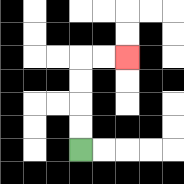{'start': '[3, 6]', 'end': '[5, 2]', 'path_directions': 'U,U,U,U,R,R', 'path_coordinates': '[[3, 6], [3, 5], [3, 4], [3, 3], [3, 2], [4, 2], [5, 2]]'}